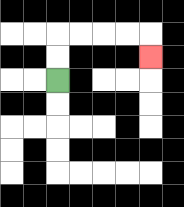{'start': '[2, 3]', 'end': '[6, 2]', 'path_directions': 'U,U,R,R,R,R,D', 'path_coordinates': '[[2, 3], [2, 2], [2, 1], [3, 1], [4, 1], [5, 1], [6, 1], [6, 2]]'}